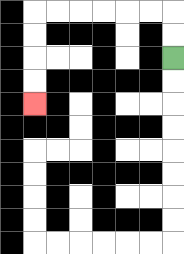{'start': '[7, 2]', 'end': '[1, 4]', 'path_directions': 'U,U,L,L,L,L,L,L,D,D,D,D', 'path_coordinates': '[[7, 2], [7, 1], [7, 0], [6, 0], [5, 0], [4, 0], [3, 0], [2, 0], [1, 0], [1, 1], [1, 2], [1, 3], [1, 4]]'}